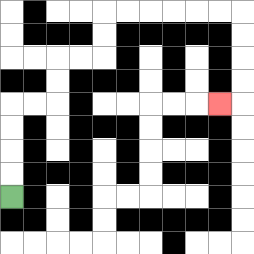{'start': '[0, 8]', 'end': '[9, 4]', 'path_directions': 'U,U,U,U,R,R,U,U,R,R,U,U,R,R,R,R,R,R,D,D,D,D,L', 'path_coordinates': '[[0, 8], [0, 7], [0, 6], [0, 5], [0, 4], [1, 4], [2, 4], [2, 3], [2, 2], [3, 2], [4, 2], [4, 1], [4, 0], [5, 0], [6, 0], [7, 0], [8, 0], [9, 0], [10, 0], [10, 1], [10, 2], [10, 3], [10, 4], [9, 4]]'}